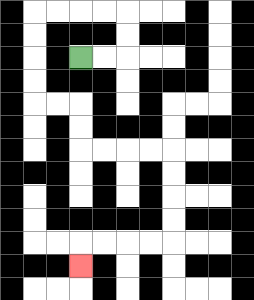{'start': '[3, 2]', 'end': '[3, 11]', 'path_directions': 'R,R,U,U,L,L,L,L,D,D,D,D,R,R,D,D,R,R,R,R,D,D,D,D,L,L,L,L,D', 'path_coordinates': '[[3, 2], [4, 2], [5, 2], [5, 1], [5, 0], [4, 0], [3, 0], [2, 0], [1, 0], [1, 1], [1, 2], [1, 3], [1, 4], [2, 4], [3, 4], [3, 5], [3, 6], [4, 6], [5, 6], [6, 6], [7, 6], [7, 7], [7, 8], [7, 9], [7, 10], [6, 10], [5, 10], [4, 10], [3, 10], [3, 11]]'}